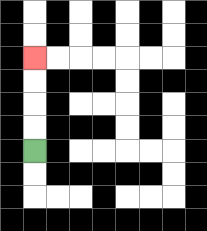{'start': '[1, 6]', 'end': '[1, 2]', 'path_directions': 'U,U,U,U', 'path_coordinates': '[[1, 6], [1, 5], [1, 4], [1, 3], [1, 2]]'}